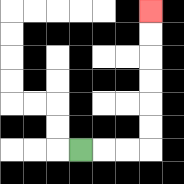{'start': '[3, 6]', 'end': '[6, 0]', 'path_directions': 'R,R,R,U,U,U,U,U,U', 'path_coordinates': '[[3, 6], [4, 6], [5, 6], [6, 6], [6, 5], [6, 4], [6, 3], [6, 2], [6, 1], [6, 0]]'}